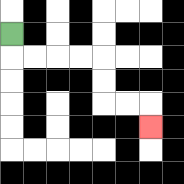{'start': '[0, 1]', 'end': '[6, 5]', 'path_directions': 'D,R,R,R,R,D,D,R,R,D', 'path_coordinates': '[[0, 1], [0, 2], [1, 2], [2, 2], [3, 2], [4, 2], [4, 3], [4, 4], [5, 4], [6, 4], [6, 5]]'}